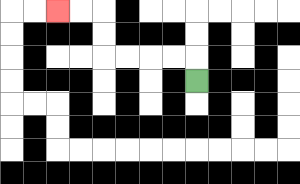{'start': '[8, 3]', 'end': '[2, 0]', 'path_directions': 'U,L,L,L,L,U,U,L,L', 'path_coordinates': '[[8, 3], [8, 2], [7, 2], [6, 2], [5, 2], [4, 2], [4, 1], [4, 0], [3, 0], [2, 0]]'}